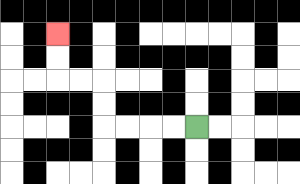{'start': '[8, 5]', 'end': '[2, 1]', 'path_directions': 'L,L,L,L,U,U,L,L,U,U', 'path_coordinates': '[[8, 5], [7, 5], [6, 5], [5, 5], [4, 5], [4, 4], [4, 3], [3, 3], [2, 3], [2, 2], [2, 1]]'}